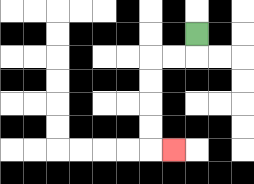{'start': '[8, 1]', 'end': '[7, 6]', 'path_directions': 'D,L,L,D,D,D,D,R', 'path_coordinates': '[[8, 1], [8, 2], [7, 2], [6, 2], [6, 3], [6, 4], [6, 5], [6, 6], [7, 6]]'}